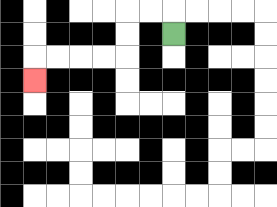{'start': '[7, 1]', 'end': '[1, 3]', 'path_directions': 'U,L,L,D,D,L,L,L,L,D', 'path_coordinates': '[[7, 1], [7, 0], [6, 0], [5, 0], [5, 1], [5, 2], [4, 2], [3, 2], [2, 2], [1, 2], [1, 3]]'}